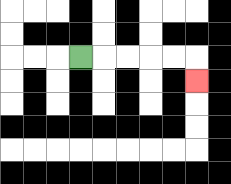{'start': '[3, 2]', 'end': '[8, 3]', 'path_directions': 'R,R,R,R,R,D', 'path_coordinates': '[[3, 2], [4, 2], [5, 2], [6, 2], [7, 2], [8, 2], [8, 3]]'}